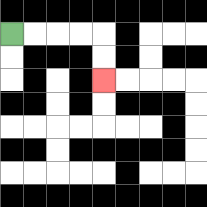{'start': '[0, 1]', 'end': '[4, 3]', 'path_directions': 'R,R,R,R,D,D', 'path_coordinates': '[[0, 1], [1, 1], [2, 1], [3, 1], [4, 1], [4, 2], [4, 3]]'}